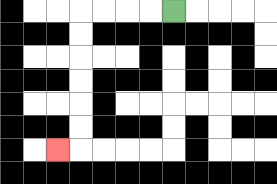{'start': '[7, 0]', 'end': '[2, 6]', 'path_directions': 'L,L,L,L,D,D,D,D,D,D,L', 'path_coordinates': '[[7, 0], [6, 0], [5, 0], [4, 0], [3, 0], [3, 1], [3, 2], [3, 3], [3, 4], [3, 5], [3, 6], [2, 6]]'}